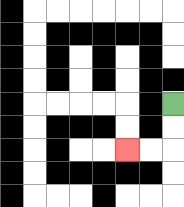{'start': '[7, 4]', 'end': '[5, 6]', 'path_directions': 'D,D,L,L', 'path_coordinates': '[[7, 4], [7, 5], [7, 6], [6, 6], [5, 6]]'}